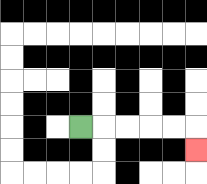{'start': '[3, 5]', 'end': '[8, 6]', 'path_directions': 'R,R,R,R,R,D', 'path_coordinates': '[[3, 5], [4, 5], [5, 5], [6, 5], [7, 5], [8, 5], [8, 6]]'}